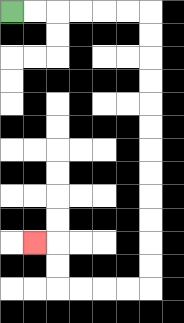{'start': '[0, 0]', 'end': '[1, 10]', 'path_directions': 'R,R,R,R,R,R,D,D,D,D,D,D,D,D,D,D,D,D,L,L,L,L,U,U,L', 'path_coordinates': '[[0, 0], [1, 0], [2, 0], [3, 0], [4, 0], [5, 0], [6, 0], [6, 1], [6, 2], [6, 3], [6, 4], [6, 5], [6, 6], [6, 7], [6, 8], [6, 9], [6, 10], [6, 11], [6, 12], [5, 12], [4, 12], [3, 12], [2, 12], [2, 11], [2, 10], [1, 10]]'}